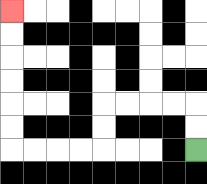{'start': '[8, 6]', 'end': '[0, 0]', 'path_directions': 'U,U,L,L,L,L,D,D,L,L,L,L,U,U,U,U,U,U', 'path_coordinates': '[[8, 6], [8, 5], [8, 4], [7, 4], [6, 4], [5, 4], [4, 4], [4, 5], [4, 6], [3, 6], [2, 6], [1, 6], [0, 6], [0, 5], [0, 4], [0, 3], [0, 2], [0, 1], [0, 0]]'}